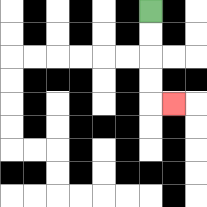{'start': '[6, 0]', 'end': '[7, 4]', 'path_directions': 'D,D,D,D,R', 'path_coordinates': '[[6, 0], [6, 1], [6, 2], [6, 3], [6, 4], [7, 4]]'}